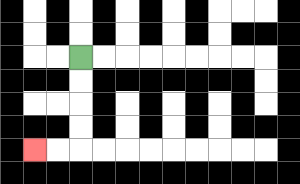{'start': '[3, 2]', 'end': '[1, 6]', 'path_directions': 'D,D,D,D,L,L', 'path_coordinates': '[[3, 2], [3, 3], [3, 4], [3, 5], [3, 6], [2, 6], [1, 6]]'}